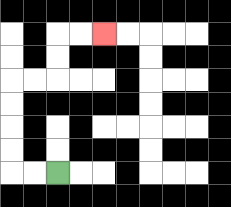{'start': '[2, 7]', 'end': '[4, 1]', 'path_directions': 'L,L,U,U,U,U,R,R,U,U,R,R', 'path_coordinates': '[[2, 7], [1, 7], [0, 7], [0, 6], [0, 5], [0, 4], [0, 3], [1, 3], [2, 3], [2, 2], [2, 1], [3, 1], [4, 1]]'}